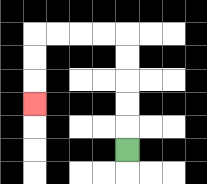{'start': '[5, 6]', 'end': '[1, 4]', 'path_directions': 'U,U,U,U,U,L,L,L,L,D,D,D', 'path_coordinates': '[[5, 6], [5, 5], [5, 4], [5, 3], [5, 2], [5, 1], [4, 1], [3, 1], [2, 1], [1, 1], [1, 2], [1, 3], [1, 4]]'}